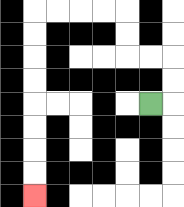{'start': '[6, 4]', 'end': '[1, 8]', 'path_directions': 'R,U,U,L,L,U,U,L,L,L,L,D,D,D,D,D,D,D,D', 'path_coordinates': '[[6, 4], [7, 4], [7, 3], [7, 2], [6, 2], [5, 2], [5, 1], [5, 0], [4, 0], [3, 0], [2, 0], [1, 0], [1, 1], [1, 2], [1, 3], [1, 4], [1, 5], [1, 6], [1, 7], [1, 8]]'}